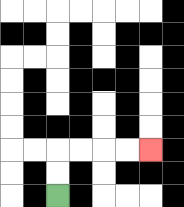{'start': '[2, 8]', 'end': '[6, 6]', 'path_directions': 'U,U,R,R,R,R', 'path_coordinates': '[[2, 8], [2, 7], [2, 6], [3, 6], [4, 6], [5, 6], [6, 6]]'}